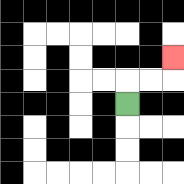{'start': '[5, 4]', 'end': '[7, 2]', 'path_directions': 'U,R,R,U', 'path_coordinates': '[[5, 4], [5, 3], [6, 3], [7, 3], [7, 2]]'}